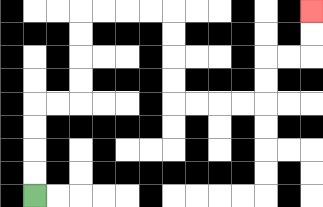{'start': '[1, 8]', 'end': '[13, 0]', 'path_directions': 'U,U,U,U,R,R,U,U,U,U,R,R,R,R,D,D,D,D,R,R,R,R,U,U,R,R,U,U', 'path_coordinates': '[[1, 8], [1, 7], [1, 6], [1, 5], [1, 4], [2, 4], [3, 4], [3, 3], [3, 2], [3, 1], [3, 0], [4, 0], [5, 0], [6, 0], [7, 0], [7, 1], [7, 2], [7, 3], [7, 4], [8, 4], [9, 4], [10, 4], [11, 4], [11, 3], [11, 2], [12, 2], [13, 2], [13, 1], [13, 0]]'}